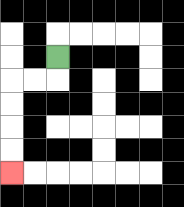{'start': '[2, 2]', 'end': '[0, 7]', 'path_directions': 'D,L,L,D,D,D,D', 'path_coordinates': '[[2, 2], [2, 3], [1, 3], [0, 3], [0, 4], [0, 5], [0, 6], [0, 7]]'}